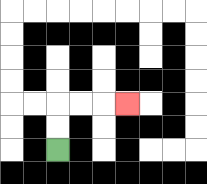{'start': '[2, 6]', 'end': '[5, 4]', 'path_directions': 'U,U,R,R,R', 'path_coordinates': '[[2, 6], [2, 5], [2, 4], [3, 4], [4, 4], [5, 4]]'}